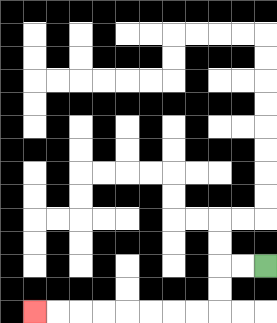{'start': '[11, 11]', 'end': '[1, 13]', 'path_directions': 'L,L,D,D,L,L,L,L,L,L,L,L', 'path_coordinates': '[[11, 11], [10, 11], [9, 11], [9, 12], [9, 13], [8, 13], [7, 13], [6, 13], [5, 13], [4, 13], [3, 13], [2, 13], [1, 13]]'}